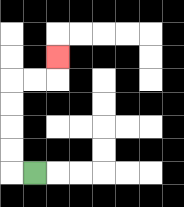{'start': '[1, 7]', 'end': '[2, 2]', 'path_directions': 'L,U,U,U,U,R,R,U', 'path_coordinates': '[[1, 7], [0, 7], [0, 6], [0, 5], [0, 4], [0, 3], [1, 3], [2, 3], [2, 2]]'}